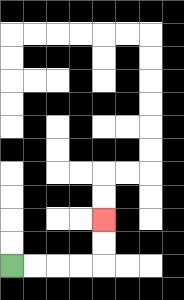{'start': '[0, 11]', 'end': '[4, 9]', 'path_directions': 'R,R,R,R,U,U', 'path_coordinates': '[[0, 11], [1, 11], [2, 11], [3, 11], [4, 11], [4, 10], [4, 9]]'}